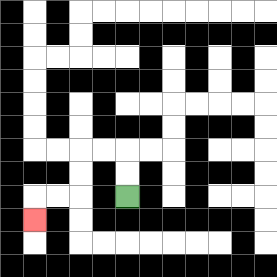{'start': '[5, 8]', 'end': '[1, 9]', 'path_directions': 'U,U,L,L,D,D,L,L,D', 'path_coordinates': '[[5, 8], [5, 7], [5, 6], [4, 6], [3, 6], [3, 7], [3, 8], [2, 8], [1, 8], [1, 9]]'}